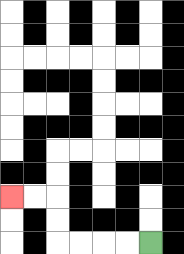{'start': '[6, 10]', 'end': '[0, 8]', 'path_directions': 'L,L,L,L,U,U,L,L', 'path_coordinates': '[[6, 10], [5, 10], [4, 10], [3, 10], [2, 10], [2, 9], [2, 8], [1, 8], [0, 8]]'}